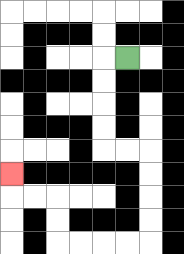{'start': '[5, 2]', 'end': '[0, 7]', 'path_directions': 'L,D,D,D,D,R,R,D,D,D,D,L,L,L,L,U,U,L,L,U', 'path_coordinates': '[[5, 2], [4, 2], [4, 3], [4, 4], [4, 5], [4, 6], [5, 6], [6, 6], [6, 7], [6, 8], [6, 9], [6, 10], [5, 10], [4, 10], [3, 10], [2, 10], [2, 9], [2, 8], [1, 8], [0, 8], [0, 7]]'}